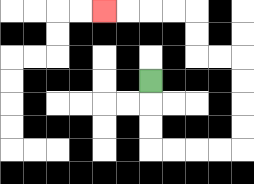{'start': '[6, 3]', 'end': '[4, 0]', 'path_directions': 'D,D,D,R,R,R,R,U,U,U,U,L,L,U,U,L,L,L,L', 'path_coordinates': '[[6, 3], [6, 4], [6, 5], [6, 6], [7, 6], [8, 6], [9, 6], [10, 6], [10, 5], [10, 4], [10, 3], [10, 2], [9, 2], [8, 2], [8, 1], [8, 0], [7, 0], [6, 0], [5, 0], [4, 0]]'}